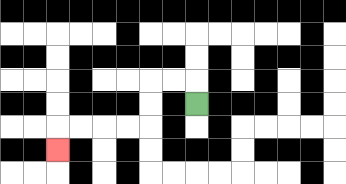{'start': '[8, 4]', 'end': '[2, 6]', 'path_directions': 'U,L,L,D,D,L,L,L,L,D', 'path_coordinates': '[[8, 4], [8, 3], [7, 3], [6, 3], [6, 4], [6, 5], [5, 5], [4, 5], [3, 5], [2, 5], [2, 6]]'}